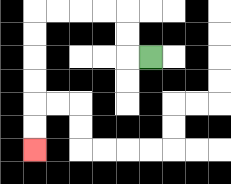{'start': '[6, 2]', 'end': '[1, 6]', 'path_directions': 'L,U,U,L,L,L,L,D,D,D,D,D,D', 'path_coordinates': '[[6, 2], [5, 2], [5, 1], [5, 0], [4, 0], [3, 0], [2, 0], [1, 0], [1, 1], [1, 2], [1, 3], [1, 4], [1, 5], [1, 6]]'}